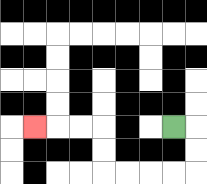{'start': '[7, 5]', 'end': '[1, 5]', 'path_directions': 'R,D,D,L,L,L,L,U,U,L,L,L', 'path_coordinates': '[[7, 5], [8, 5], [8, 6], [8, 7], [7, 7], [6, 7], [5, 7], [4, 7], [4, 6], [4, 5], [3, 5], [2, 5], [1, 5]]'}